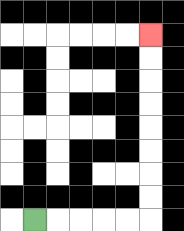{'start': '[1, 9]', 'end': '[6, 1]', 'path_directions': 'R,R,R,R,R,U,U,U,U,U,U,U,U', 'path_coordinates': '[[1, 9], [2, 9], [3, 9], [4, 9], [5, 9], [6, 9], [6, 8], [6, 7], [6, 6], [6, 5], [6, 4], [6, 3], [6, 2], [6, 1]]'}